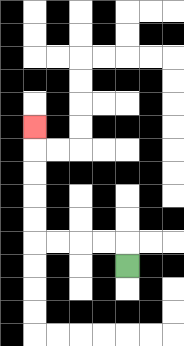{'start': '[5, 11]', 'end': '[1, 5]', 'path_directions': 'U,L,L,L,L,U,U,U,U,U', 'path_coordinates': '[[5, 11], [5, 10], [4, 10], [3, 10], [2, 10], [1, 10], [1, 9], [1, 8], [1, 7], [1, 6], [1, 5]]'}